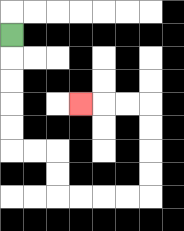{'start': '[0, 1]', 'end': '[3, 4]', 'path_directions': 'D,D,D,D,D,R,R,D,D,R,R,R,R,U,U,U,U,L,L,L', 'path_coordinates': '[[0, 1], [0, 2], [0, 3], [0, 4], [0, 5], [0, 6], [1, 6], [2, 6], [2, 7], [2, 8], [3, 8], [4, 8], [5, 8], [6, 8], [6, 7], [6, 6], [6, 5], [6, 4], [5, 4], [4, 4], [3, 4]]'}